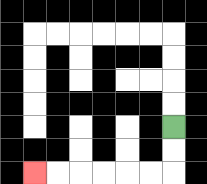{'start': '[7, 5]', 'end': '[1, 7]', 'path_directions': 'D,D,L,L,L,L,L,L', 'path_coordinates': '[[7, 5], [7, 6], [7, 7], [6, 7], [5, 7], [4, 7], [3, 7], [2, 7], [1, 7]]'}